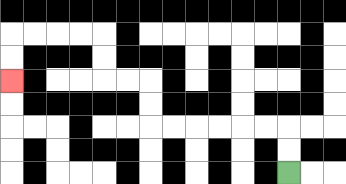{'start': '[12, 7]', 'end': '[0, 3]', 'path_directions': 'U,U,L,L,L,L,L,L,U,U,L,L,U,U,L,L,L,L,D,D', 'path_coordinates': '[[12, 7], [12, 6], [12, 5], [11, 5], [10, 5], [9, 5], [8, 5], [7, 5], [6, 5], [6, 4], [6, 3], [5, 3], [4, 3], [4, 2], [4, 1], [3, 1], [2, 1], [1, 1], [0, 1], [0, 2], [0, 3]]'}